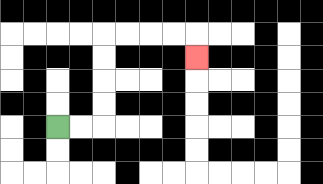{'start': '[2, 5]', 'end': '[8, 2]', 'path_directions': 'R,R,U,U,U,U,R,R,R,R,D', 'path_coordinates': '[[2, 5], [3, 5], [4, 5], [4, 4], [4, 3], [4, 2], [4, 1], [5, 1], [6, 1], [7, 1], [8, 1], [8, 2]]'}